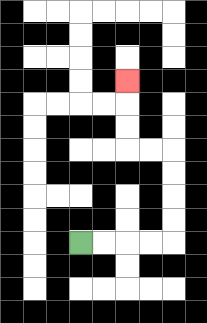{'start': '[3, 10]', 'end': '[5, 3]', 'path_directions': 'R,R,R,R,U,U,U,U,L,L,U,U,U', 'path_coordinates': '[[3, 10], [4, 10], [5, 10], [6, 10], [7, 10], [7, 9], [7, 8], [7, 7], [7, 6], [6, 6], [5, 6], [5, 5], [5, 4], [5, 3]]'}